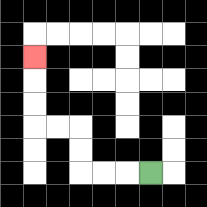{'start': '[6, 7]', 'end': '[1, 2]', 'path_directions': 'L,L,L,U,U,L,L,U,U,U', 'path_coordinates': '[[6, 7], [5, 7], [4, 7], [3, 7], [3, 6], [3, 5], [2, 5], [1, 5], [1, 4], [1, 3], [1, 2]]'}